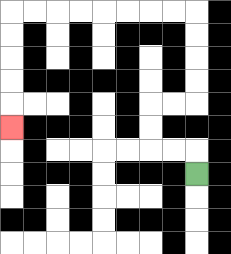{'start': '[8, 7]', 'end': '[0, 5]', 'path_directions': 'U,L,L,U,U,R,R,U,U,U,U,L,L,L,L,L,L,L,L,D,D,D,D,D', 'path_coordinates': '[[8, 7], [8, 6], [7, 6], [6, 6], [6, 5], [6, 4], [7, 4], [8, 4], [8, 3], [8, 2], [8, 1], [8, 0], [7, 0], [6, 0], [5, 0], [4, 0], [3, 0], [2, 0], [1, 0], [0, 0], [0, 1], [0, 2], [0, 3], [0, 4], [0, 5]]'}